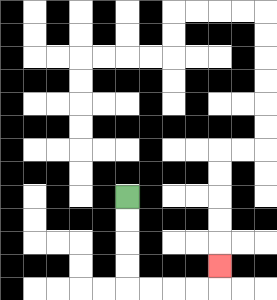{'start': '[5, 8]', 'end': '[9, 11]', 'path_directions': 'D,D,D,D,R,R,R,R,U', 'path_coordinates': '[[5, 8], [5, 9], [5, 10], [5, 11], [5, 12], [6, 12], [7, 12], [8, 12], [9, 12], [9, 11]]'}